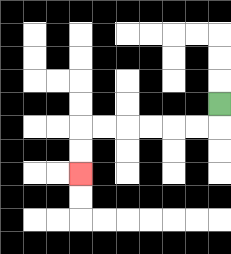{'start': '[9, 4]', 'end': '[3, 7]', 'path_directions': 'D,L,L,L,L,L,L,D,D', 'path_coordinates': '[[9, 4], [9, 5], [8, 5], [7, 5], [6, 5], [5, 5], [4, 5], [3, 5], [3, 6], [3, 7]]'}